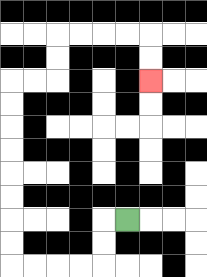{'start': '[5, 9]', 'end': '[6, 3]', 'path_directions': 'L,D,D,L,L,L,L,U,U,U,U,U,U,U,U,R,R,U,U,R,R,R,R,D,D', 'path_coordinates': '[[5, 9], [4, 9], [4, 10], [4, 11], [3, 11], [2, 11], [1, 11], [0, 11], [0, 10], [0, 9], [0, 8], [0, 7], [0, 6], [0, 5], [0, 4], [0, 3], [1, 3], [2, 3], [2, 2], [2, 1], [3, 1], [4, 1], [5, 1], [6, 1], [6, 2], [6, 3]]'}